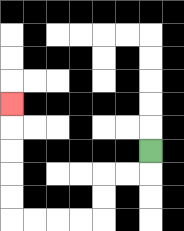{'start': '[6, 6]', 'end': '[0, 4]', 'path_directions': 'D,L,L,D,D,L,L,L,L,U,U,U,U,U', 'path_coordinates': '[[6, 6], [6, 7], [5, 7], [4, 7], [4, 8], [4, 9], [3, 9], [2, 9], [1, 9], [0, 9], [0, 8], [0, 7], [0, 6], [0, 5], [0, 4]]'}